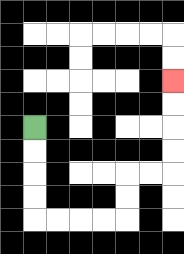{'start': '[1, 5]', 'end': '[7, 3]', 'path_directions': 'D,D,D,D,R,R,R,R,U,U,R,R,U,U,U,U', 'path_coordinates': '[[1, 5], [1, 6], [1, 7], [1, 8], [1, 9], [2, 9], [3, 9], [4, 9], [5, 9], [5, 8], [5, 7], [6, 7], [7, 7], [7, 6], [7, 5], [7, 4], [7, 3]]'}